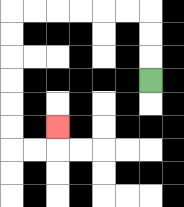{'start': '[6, 3]', 'end': '[2, 5]', 'path_directions': 'U,U,U,L,L,L,L,L,L,D,D,D,D,D,D,R,R,U', 'path_coordinates': '[[6, 3], [6, 2], [6, 1], [6, 0], [5, 0], [4, 0], [3, 0], [2, 0], [1, 0], [0, 0], [0, 1], [0, 2], [0, 3], [0, 4], [0, 5], [0, 6], [1, 6], [2, 6], [2, 5]]'}